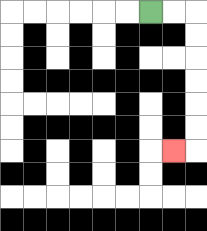{'start': '[6, 0]', 'end': '[7, 6]', 'path_directions': 'R,R,D,D,D,D,D,D,L', 'path_coordinates': '[[6, 0], [7, 0], [8, 0], [8, 1], [8, 2], [8, 3], [8, 4], [8, 5], [8, 6], [7, 6]]'}